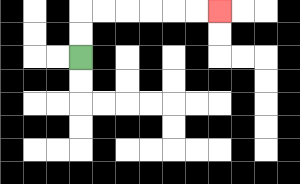{'start': '[3, 2]', 'end': '[9, 0]', 'path_directions': 'U,U,R,R,R,R,R,R', 'path_coordinates': '[[3, 2], [3, 1], [3, 0], [4, 0], [5, 0], [6, 0], [7, 0], [8, 0], [9, 0]]'}